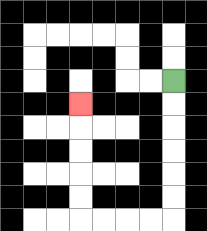{'start': '[7, 3]', 'end': '[3, 4]', 'path_directions': 'D,D,D,D,D,D,L,L,L,L,U,U,U,U,U', 'path_coordinates': '[[7, 3], [7, 4], [7, 5], [7, 6], [7, 7], [7, 8], [7, 9], [6, 9], [5, 9], [4, 9], [3, 9], [3, 8], [3, 7], [3, 6], [3, 5], [3, 4]]'}